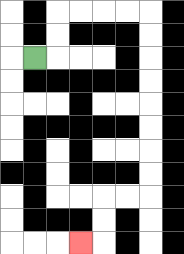{'start': '[1, 2]', 'end': '[3, 10]', 'path_directions': 'R,U,U,R,R,R,R,D,D,D,D,D,D,D,D,L,L,D,D,L', 'path_coordinates': '[[1, 2], [2, 2], [2, 1], [2, 0], [3, 0], [4, 0], [5, 0], [6, 0], [6, 1], [6, 2], [6, 3], [6, 4], [6, 5], [6, 6], [6, 7], [6, 8], [5, 8], [4, 8], [4, 9], [4, 10], [3, 10]]'}